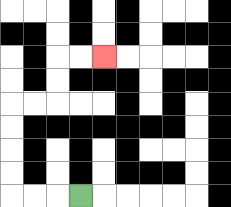{'start': '[3, 8]', 'end': '[4, 2]', 'path_directions': 'L,L,L,U,U,U,U,R,R,U,U,R,R', 'path_coordinates': '[[3, 8], [2, 8], [1, 8], [0, 8], [0, 7], [0, 6], [0, 5], [0, 4], [1, 4], [2, 4], [2, 3], [2, 2], [3, 2], [4, 2]]'}